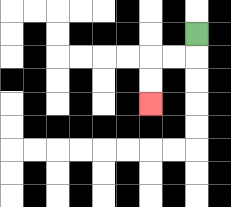{'start': '[8, 1]', 'end': '[6, 4]', 'path_directions': 'D,L,L,D,D', 'path_coordinates': '[[8, 1], [8, 2], [7, 2], [6, 2], [6, 3], [6, 4]]'}